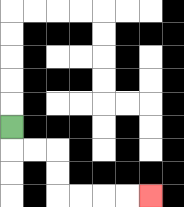{'start': '[0, 5]', 'end': '[6, 8]', 'path_directions': 'D,R,R,D,D,R,R,R,R', 'path_coordinates': '[[0, 5], [0, 6], [1, 6], [2, 6], [2, 7], [2, 8], [3, 8], [4, 8], [5, 8], [6, 8]]'}